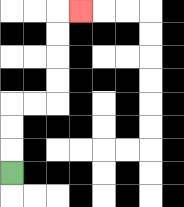{'start': '[0, 7]', 'end': '[3, 0]', 'path_directions': 'U,U,U,R,R,U,U,U,U,R', 'path_coordinates': '[[0, 7], [0, 6], [0, 5], [0, 4], [1, 4], [2, 4], [2, 3], [2, 2], [2, 1], [2, 0], [3, 0]]'}